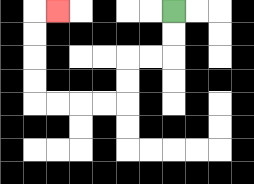{'start': '[7, 0]', 'end': '[2, 0]', 'path_directions': 'D,D,L,L,D,D,L,L,L,L,U,U,U,U,R', 'path_coordinates': '[[7, 0], [7, 1], [7, 2], [6, 2], [5, 2], [5, 3], [5, 4], [4, 4], [3, 4], [2, 4], [1, 4], [1, 3], [1, 2], [1, 1], [1, 0], [2, 0]]'}